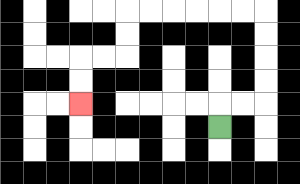{'start': '[9, 5]', 'end': '[3, 4]', 'path_directions': 'U,R,R,U,U,U,U,L,L,L,L,L,L,D,D,L,L,D,D', 'path_coordinates': '[[9, 5], [9, 4], [10, 4], [11, 4], [11, 3], [11, 2], [11, 1], [11, 0], [10, 0], [9, 0], [8, 0], [7, 0], [6, 0], [5, 0], [5, 1], [5, 2], [4, 2], [3, 2], [3, 3], [3, 4]]'}